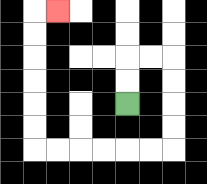{'start': '[5, 4]', 'end': '[2, 0]', 'path_directions': 'U,U,R,R,D,D,D,D,L,L,L,L,L,L,U,U,U,U,U,U,R', 'path_coordinates': '[[5, 4], [5, 3], [5, 2], [6, 2], [7, 2], [7, 3], [7, 4], [7, 5], [7, 6], [6, 6], [5, 6], [4, 6], [3, 6], [2, 6], [1, 6], [1, 5], [1, 4], [1, 3], [1, 2], [1, 1], [1, 0], [2, 0]]'}